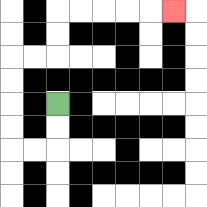{'start': '[2, 4]', 'end': '[7, 0]', 'path_directions': 'D,D,L,L,U,U,U,U,R,R,U,U,R,R,R,R,R', 'path_coordinates': '[[2, 4], [2, 5], [2, 6], [1, 6], [0, 6], [0, 5], [0, 4], [0, 3], [0, 2], [1, 2], [2, 2], [2, 1], [2, 0], [3, 0], [4, 0], [5, 0], [6, 0], [7, 0]]'}